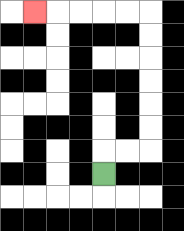{'start': '[4, 7]', 'end': '[1, 0]', 'path_directions': 'U,R,R,U,U,U,U,U,U,L,L,L,L,L', 'path_coordinates': '[[4, 7], [4, 6], [5, 6], [6, 6], [6, 5], [6, 4], [6, 3], [6, 2], [6, 1], [6, 0], [5, 0], [4, 0], [3, 0], [2, 0], [1, 0]]'}